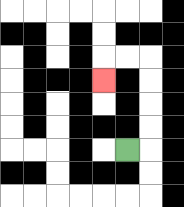{'start': '[5, 6]', 'end': '[4, 3]', 'path_directions': 'R,U,U,U,U,L,L,D', 'path_coordinates': '[[5, 6], [6, 6], [6, 5], [6, 4], [6, 3], [6, 2], [5, 2], [4, 2], [4, 3]]'}